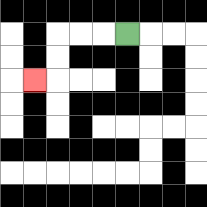{'start': '[5, 1]', 'end': '[1, 3]', 'path_directions': 'L,L,L,D,D,L', 'path_coordinates': '[[5, 1], [4, 1], [3, 1], [2, 1], [2, 2], [2, 3], [1, 3]]'}